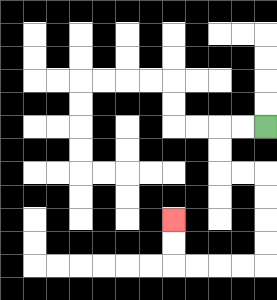{'start': '[11, 5]', 'end': '[7, 9]', 'path_directions': 'L,L,D,D,R,R,D,D,D,D,L,L,L,L,U,U', 'path_coordinates': '[[11, 5], [10, 5], [9, 5], [9, 6], [9, 7], [10, 7], [11, 7], [11, 8], [11, 9], [11, 10], [11, 11], [10, 11], [9, 11], [8, 11], [7, 11], [7, 10], [7, 9]]'}